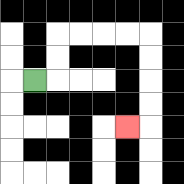{'start': '[1, 3]', 'end': '[5, 5]', 'path_directions': 'R,U,U,R,R,R,R,D,D,D,D,L', 'path_coordinates': '[[1, 3], [2, 3], [2, 2], [2, 1], [3, 1], [4, 1], [5, 1], [6, 1], [6, 2], [6, 3], [6, 4], [6, 5], [5, 5]]'}